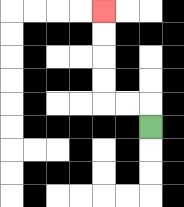{'start': '[6, 5]', 'end': '[4, 0]', 'path_directions': 'U,L,L,U,U,U,U', 'path_coordinates': '[[6, 5], [6, 4], [5, 4], [4, 4], [4, 3], [4, 2], [4, 1], [4, 0]]'}